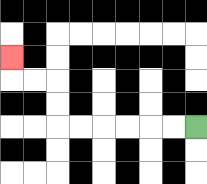{'start': '[8, 5]', 'end': '[0, 2]', 'path_directions': 'L,L,L,L,L,L,U,U,L,L,U', 'path_coordinates': '[[8, 5], [7, 5], [6, 5], [5, 5], [4, 5], [3, 5], [2, 5], [2, 4], [2, 3], [1, 3], [0, 3], [0, 2]]'}